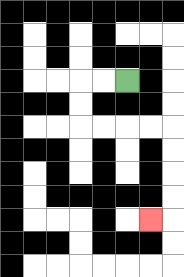{'start': '[5, 3]', 'end': '[6, 9]', 'path_directions': 'L,L,D,D,R,R,R,R,D,D,D,D,L', 'path_coordinates': '[[5, 3], [4, 3], [3, 3], [3, 4], [3, 5], [4, 5], [5, 5], [6, 5], [7, 5], [7, 6], [7, 7], [7, 8], [7, 9], [6, 9]]'}